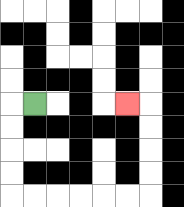{'start': '[1, 4]', 'end': '[5, 4]', 'path_directions': 'L,D,D,D,D,R,R,R,R,R,R,U,U,U,U,L', 'path_coordinates': '[[1, 4], [0, 4], [0, 5], [0, 6], [0, 7], [0, 8], [1, 8], [2, 8], [3, 8], [4, 8], [5, 8], [6, 8], [6, 7], [6, 6], [6, 5], [6, 4], [5, 4]]'}